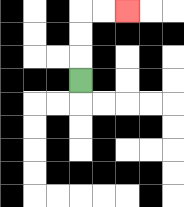{'start': '[3, 3]', 'end': '[5, 0]', 'path_directions': 'U,U,U,R,R', 'path_coordinates': '[[3, 3], [3, 2], [3, 1], [3, 0], [4, 0], [5, 0]]'}